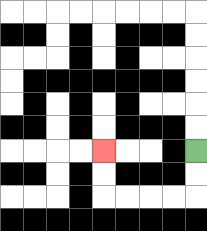{'start': '[8, 6]', 'end': '[4, 6]', 'path_directions': 'D,D,L,L,L,L,U,U', 'path_coordinates': '[[8, 6], [8, 7], [8, 8], [7, 8], [6, 8], [5, 8], [4, 8], [4, 7], [4, 6]]'}